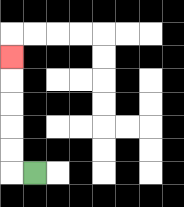{'start': '[1, 7]', 'end': '[0, 2]', 'path_directions': 'L,U,U,U,U,U', 'path_coordinates': '[[1, 7], [0, 7], [0, 6], [0, 5], [0, 4], [0, 3], [0, 2]]'}